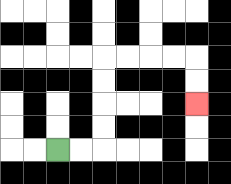{'start': '[2, 6]', 'end': '[8, 4]', 'path_directions': 'R,R,U,U,U,U,R,R,R,R,D,D', 'path_coordinates': '[[2, 6], [3, 6], [4, 6], [4, 5], [4, 4], [4, 3], [4, 2], [5, 2], [6, 2], [7, 2], [8, 2], [8, 3], [8, 4]]'}